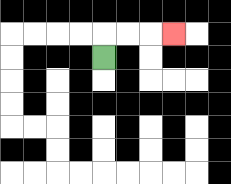{'start': '[4, 2]', 'end': '[7, 1]', 'path_directions': 'U,R,R,R', 'path_coordinates': '[[4, 2], [4, 1], [5, 1], [6, 1], [7, 1]]'}